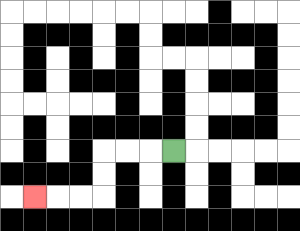{'start': '[7, 6]', 'end': '[1, 8]', 'path_directions': 'L,L,L,D,D,L,L,L', 'path_coordinates': '[[7, 6], [6, 6], [5, 6], [4, 6], [4, 7], [4, 8], [3, 8], [2, 8], [1, 8]]'}